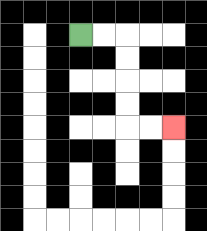{'start': '[3, 1]', 'end': '[7, 5]', 'path_directions': 'R,R,D,D,D,D,R,R', 'path_coordinates': '[[3, 1], [4, 1], [5, 1], [5, 2], [5, 3], [5, 4], [5, 5], [6, 5], [7, 5]]'}